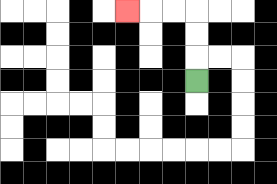{'start': '[8, 3]', 'end': '[5, 0]', 'path_directions': 'U,U,U,L,L,L', 'path_coordinates': '[[8, 3], [8, 2], [8, 1], [8, 0], [7, 0], [6, 0], [5, 0]]'}